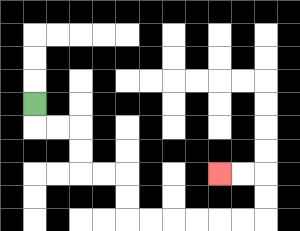{'start': '[1, 4]', 'end': '[9, 7]', 'path_directions': 'D,R,R,D,D,R,R,D,D,R,R,R,R,R,R,U,U,L,L', 'path_coordinates': '[[1, 4], [1, 5], [2, 5], [3, 5], [3, 6], [3, 7], [4, 7], [5, 7], [5, 8], [5, 9], [6, 9], [7, 9], [8, 9], [9, 9], [10, 9], [11, 9], [11, 8], [11, 7], [10, 7], [9, 7]]'}